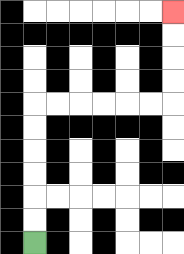{'start': '[1, 10]', 'end': '[7, 0]', 'path_directions': 'U,U,U,U,U,U,R,R,R,R,R,R,U,U,U,U', 'path_coordinates': '[[1, 10], [1, 9], [1, 8], [1, 7], [1, 6], [1, 5], [1, 4], [2, 4], [3, 4], [4, 4], [5, 4], [6, 4], [7, 4], [7, 3], [7, 2], [7, 1], [7, 0]]'}